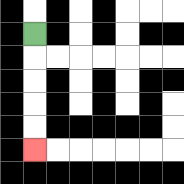{'start': '[1, 1]', 'end': '[1, 6]', 'path_directions': 'D,D,D,D,D', 'path_coordinates': '[[1, 1], [1, 2], [1, 3], [1, 4], [1, 5], [1, 6]]'}